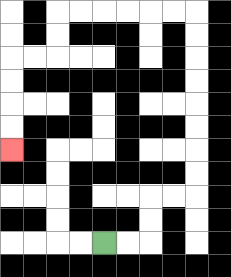{'start': '[4, 10]', 'end': '[0, 6]', 'path_directions': 'R,R,U,U,R,R,U,U,U,U,U,U,U,U,L,L,L,L,L,L,D,D,L,L,D,D,D,D', 'path_coordinates': '[[4, 10], [5, 10], [6, 10], [6, 9], [6, 8], [7, 8], [8, 8], [8, 7], [8, 6], [8, 5], [8, 4], [8, 3], [8, 2], [8, 1], [8, 0], [7, 0], [6, 0], [5, 0], [4, 0], [3, 0], [2, 0], [2, 1], [2, 2], [1, 2], [0, 2], [0, 3], [0, 4], [0, 5], [0, 6]]'}